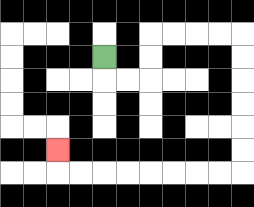{'start': '[4, 2]', 'end': '[2, 6]', 'path_directions': 'D,R,R,U,U,R,R,R,R,D,D,D,D,D,D,L,L,L,L,L,L,L,L,U', 'path_coordinates': '[[4, 2], [4, 3], [5, 3], [6, 3], [6, 2], [6, 1], [7, 1], [8, 1], [9, 1], [10, 1], [10, 2], [10, 3], [10, 4], [10, 5], [10, 6], [10, 7], [9, 7], [8, 7], [7, 7], [6, 7], [5, 7], [4, 7], [3, 7], [2, 7], [2, 6]]'}